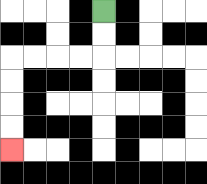{'start': '[4, 0]', 'end': '[0, 6]', 'path_directions': 'D,D,L,L,L,L,D,D,D,D', 'path_coordinates': '[[4, 0], [4, 1], [4, 2], [3, 2], [2, 2], [1, 2], [0, 2], [0, 3], [0, 4], [0, 5], [0, 6]]'}